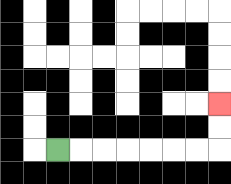{'start': '[2, 6]', 'end': '[9, 4]', 'path_directions': 'R,R,R,R,R,R,R,U,U', 'path_coordinates': '[[2, 6], [3, 6], [4, 6], [5, 6], [6, 6], [7, 6], [8, 6], [9, 6], [9, 5], [9, 4]]'}